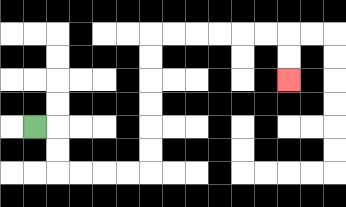{'start': '[1, 5]', 'end': '[12, 3]', 'path_directions': 'R,D,D,R,R,R,R,U,U,U,U,U,U,R,R,R,R,R,R,D,D', 'path_coordinates': '[[1, 5], [2, 5], [2, 6], [2, 7], [3, 7], [4, 7], [5, 7], [6, 7], [6, 6], [6, 5], [6, 4], [6, 3], [6, 2], [6, 1], [7, 1], [8, 1], [9, 1], [10, 1], [11, 1], [12, 1], [12, 2], [12, 3]]'}